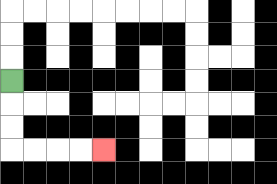{'start': '[0, 3]', 'end': '[4, 6]', 'path_directions': 'D,D,D,R,R,R,R', 'path_coordinates': '[[0, 3], [0, 4], [0, 5], [0, 6], [1, 6], [2, 6], [3, 6], [4, 6]]'}